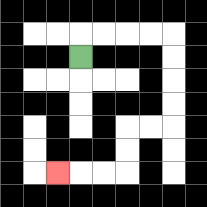{'start': '[3, 2]', 'end': '[2, 7]', 'path_directions': 'U,R,R,R,R,D,D,D,D,L,L,D,D,L,L,L', 'path_coordinates': '[[3, 2], [3, 1], [4, 1], [5, 1], [6, 1], [7, 1], [7, 2], [7, 3], [7, 4], [7, 5], [6, 5], [5, 5], [5, 6], [5, 7], [4, 7], [3, 7], [2, 7]]'}